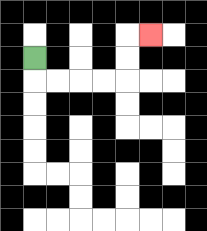{'start': '[1, 2]', 'end': '[6, 1]', 'path_directions': 'D,R,R,R,R,U,U,R', 'path_coordinates': '[[1, 2], [1, 3], [2, 3], [3, 3], [4, 3], [5, 3], [5, 2], [5, 1], [6, 1]]'}